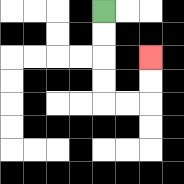{'start': '[4, 0]', 'end': '[6, 2]', 'path_directions': 'D,D,D,D,R,R,U,U', 'path_coordinates': '[[4, 0], [4, 1], [4, 2], [4, 3], [4, 4], [5, 4], [6, 4], [6, 3], [6, 2]]'}